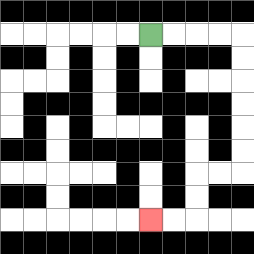{'start': '[6, 1]', 'end': '[6, 9]', 'path_directions': 'R,R,R,R,D,D,D,D,D,D,L,L,D,D,L,L', 'path_coordinates': '[[6, 1], [7, 1], [8, 1], [9, 1], [10, 1], [10, 2], [10, 3], [10, 4], [10, 5], [10, 6], [10, 7], [9, 7], [8, 7], [8, 8], [8, 9], [7, 9], [6, 9]]'}